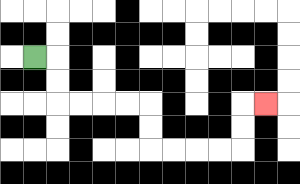{'start': '[1, 2]', 'end': '[11, 4]', 'path_directions': 'R,D,D,R,R,R,R,D,D,R,R,R,R,U,U,R', 'path_coordinates': '[[1, 2], [2, 2], [2, 3], [2, 4], [3, 4], [4, 4], [5, 4], [6, 4], [6, 5], [6, 6], [7, 6], [8, 6], [9, 6], [10, 6], [10, 5], [10, 4], [11, 4]]'}